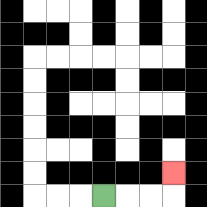{'start': '[4, 8]', 'end': '[7, 7]', 'path_directions': 'R,R,R,U', 'path_coordinates': '[[4, 8], [5, 8], [6, 8], [7, 8], [7, 7]]'}